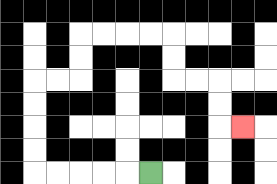{'start': '[6, 7]', 'end': '[10, 5]', 'path_directions': 'L,L,L,L,L,U,U,U,U,R,R,U,U,R,R,R,R,D,D,R,R,D,D,R', 'path_coordinates': '[[6, 7], [5, 7], [4, 7], [3, 7], [2, 7], [1, 7], [1, 6], [1, 5], [1, 4], [1, 3], [2, 3], [3, 3], [3, 2], [3, 1], [4, 1], [5, 1], [6, 1], [7, 1], [7, 2], [7, 3], [8, 3], [9, 3], [9, 4], [9, 5], [10, 5]]'}